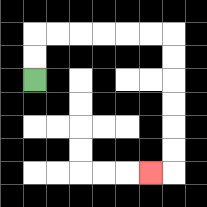{'start': '[1, 3]', 'end': '[6, 7]', 'path_directions': 'U,U,R,R,R,R,R,R,D,D,D,D,D,D,L', 'path_coordinates': '[[1, 3], [1, 2], [1, 1], [2, 1], [3, 1], [4, 1], [5, 1], [6, 1], [7, 1], [7, 2], [7, 3], [7, 4], [7, 5], [7, 6], [7, 7], [6, 7]]'}